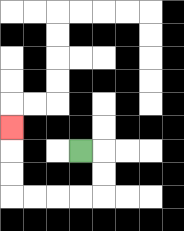{'start': '[3, 6]', 'end': '[0, 5]', 'path_directions': 'R,D,D,L,L,L,L,U,U,U', 'path_coordinates': '[[3, 6], [4, 6], [4, 7], [4, 8], [3, 8], [2, 8], [1, 8], [0, 8], [0, 7], [0, 6], [0, 5]]'}